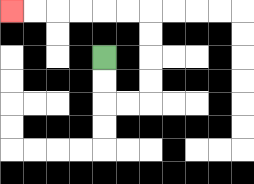{'start': '[4, 2]', 'end': '[0, 0]', 'path_directions': 'D,D,R,R,U,U,U,U,L,L,L,L,L,L', 'path_coordinates': '[[4, 2], [4, 3], [4, 4], [5, 4], [6, 4], [6, 3], [6, 2], [6, 1], [6, 0], [5, 0], [4, 0], [3, 0], [2, 0], [1, 0], [0, 0]]'}